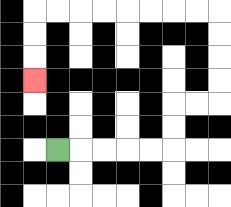{'start': '[2, 6]', 'end': '[1, 3]', 'path_directions': 'R,R,R,R,R,U,U,R,R,U,U,U,U,L,L,L,L,L,L,L,L,D,D,D', 'path_coordinates': '[[2, 6], [3, 6], [4, 6], [5, 6], [6, 6], [7, 6], [7, 5], [7, 4], [8, 4], [9, 4], [9, 3], [9, 2], [9, 1], [9, 0], [8, 0], [7, 0], [6, 0], [5, 0], [4, 0], [3, 0], [2, 0], [1, 0], [1, 1], [1, 2], [1, 3]]'}